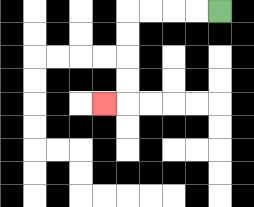{'start': '[9, 0]', 'end': '[4, 4]', 'path_directions': 'L,L,L,L,D,D,D,D,L', 'path_coordinates': '[[9, 0], [8, 0], [7, 0], [6, 0], [5, 0], [5, 1], [5, 2], [5, 3], [5, 4], [4, 4]]'}